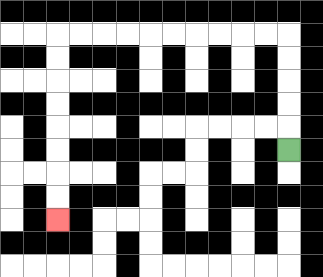{'start': '[12, 6]', 'end': '[2, 9]', 'path_directions': 'U,U,U,U,U,L,L,L,L,L,L,L,L,L,L,D,D,D,D,D,D,D,D', 'path_coordinates': '[[12, 6], [12, 5], [12, 4], [12, 3], [12, 2], [12, 1], [11, 1], [10, 1], [9, 1], [8, 1], [7, 1], [6, 1], [5, 1], [4, 1], [3, 1], [2, 1], [2, 2], [2, 3], [2, 4], [2, 5], [2, 6], [2, 7], [2, 8], [2, 9]]'}